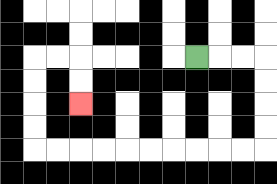{'start': '[8, 2]', 'end': '[3, 4]', 'path_directions': 'R,R,R,D,D,D,D,L,L,L,L,L,L,L,L,L,L,U,U,U,U,R,R,D,D', 'path_coordinates': '[[8, 2], [9, 2], [10, 2], [11, 2], [11, 3], [11, 4], [11, 5], [11, 6], [10, 6], [9, 6], [8, 6], [7, 6], [6, 6], [5, 6], [4, 6], [3, 6], [2, 6], [1, 6], [1, 5], [1, 4], [1, 3], [1, 2], [2, 2], [3, 2], [3, 3], [3, 4]]'}